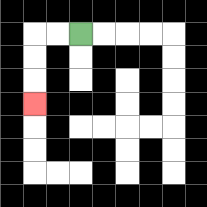{'start': '[3, 1]', 'end': '[1, 4]', 'path_directions': 'L,L,D,D,D', 'path_coordinates': '[[3, 1], [2, 1], [1, 1], [1, 2], [1, 3], [1, 4]]'}